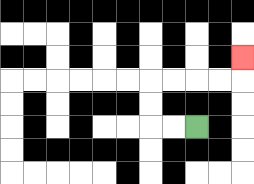{'start': '[8, 5]', 'end': '[10, 2]', 'path_directions': 'L,L,U,U,R,R,R,R,U', 'path_coordinates': '[[8, 5], [7, 5], [6, 5], [6, 4], [6, 3], [7, 3], [8, 3], [9, 3], [10, 3], [10, 2]]'}